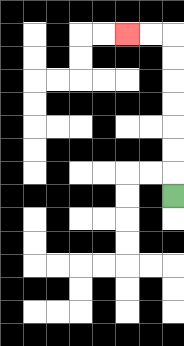{'start': '[7, 8]', 'end': '[5, 1]', 'path_directions': 'U,U,U,U,U,U,U,L,L', 'path_coordinates': '[[7, 8], [7, 7], [7, 6], [7, 5], [7, 4], [7, 3], [7, 2], [7, 1], [6, 1], [5, 1]]'}